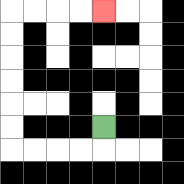{'start': '[4, 5]', 'end': '[4, 0]', 'path_directions': 'D,L,L,L,L,U,U,U,U,U,U,R,R,R,R', 'path_coordinates': '[[4, 5], [4, 6], [3, 6], [2, 6], [1, 6], [0, 6], [0, 5], [0, 4], [0, 3], [0, 2], [0, 1], [0, 0], [1, 0], [2, 0], [3, 0], [4, 0]]'}